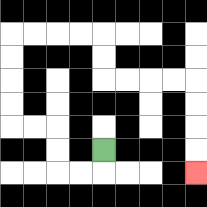{'start': '[4, 6]', 'end': '[8, 7]', 'path_directions': 'D,L,L,U,U,L,L,U,U,U,U,R,R,R,R,D,D,R,R,R,R,D,D,D,D', 'path_coordinates': '[[4, 6], [4, 7], [3, 7], [2, 7], [2, 6], [2, 5], [1, 5], [0, 5], [0, 4], [0, 3], [0, 2], [0, 1], [1, 1], [2, 1], [3, 1], [4, 1], [4, 2], [4, 3], [5, 3], [6, 3], [7, 3], [8, 3], [8, 4], [8, 5], [8, 6], [8, 7]]'}